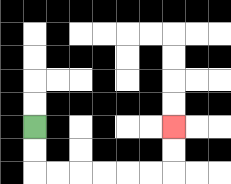{'start': '[1, 5]', 'end': '[7, 5]', 'path_directions': 'D,D,R,R,R,R,R,R,U,U', 'path_coordinates': '[[1, 5], [1, 6], [1, 7], [2, 7], [3, 7], [4, 7], [5, 7], [6, 7], [7, 7], [7, 6], [7, 5]]'}